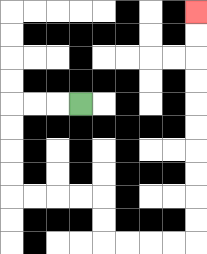{'start': '[3, 4]', 'end': '[8, 0]', 'path_directions': 'L,L,L,D,D,D,D,R,R,R,R,D,D,R,R,R,R,U,U,U,U,U,U,U,U,U,U', 'path_coordinates': '[[3, 4], [2, 4], [1, 4], [0, 4], [0, 5], [0, 6], [0, 7], [0, 8], [1, 8], [2, 8], [3, 8], [4, 8], [4, 9], [4, 10], [5, 10], [6, 10], [7, 10], [8, 10], [8, 9], [8, 8], [8, 7], [8, 6], [8, 5], [8, 4], [8, 3], [8, 2], [8, 1], [8, 0]]'}